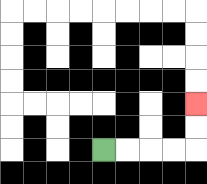{'start': '[4, 6]', 'end': '[8, 4]', 'path_directions': 'R,R,R,R,U,U', 'path_coordinates': '[[4, 6], [5, 6], [6, 6], [7, 6], [8, 6], [8, 5], [8, 4]]'}